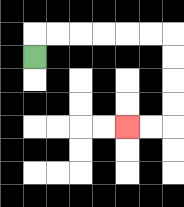{'start': '[1, 2]', 'end': '[5, 5]', 'path_directions': 'U,R,R,R,R,R,R,D,D,D,D,L,L', 'path_coordinates': '[[1, 2], [1, 1], [2, 1], [3, 1], [4, 1], [5, 1], [6, 1], [7, 1], [7, 2], [7, 3], [7, 4], [7, 5], [6, 5], [5, 5]]'}